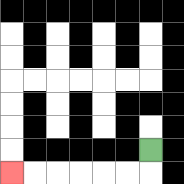{'start': '[6, 6]', 'end': '[0, 7]', 'path_directions': 'D,L,L,L,L,L,L', 'path_coordinates': '[[6, 6], [6, 7], [5, 7], [4, 7], [3, 7], [2, 7], [1, 7], [0, 7]]'}